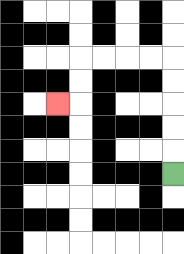{'start': '[7, 7]', 'end': '[2, 4]', 'path_directions': 'U,U,U,U,U,L,L,L,L,D,D,L', 'path_coordinates': '[[7, 7], [7, 6], [7, 5], [7, 4], [7, 3], [7, 2], [6, 2], [5, 2], [4, 2], [3, 2], [3, 3], [3, 4], [2, 4]]'}